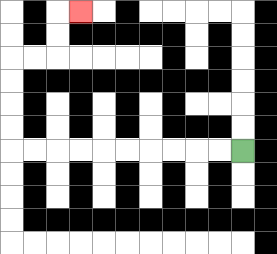{'start': '[10, 6]', 'end': '[3, 0]', 'path_directions': 'L,L,L,L,L,L,L,L,L,L,U,U,U,U,R,R,U,U,R', 'path_coordinates': '[[10, 6], [9, 6], [8, 6], [7, 6], [6, 6], [5, 6], [4, 6], [3, 6], [2, 6], [1, 6], [0, 6], [0, 5], [0, 4], [0, 3], [0, 2], [1, 2], [2, 2], [2, 1], [2, 0], [3, 0]]'}